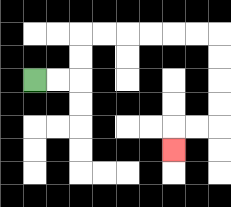{'start': '[1, 3]', 'end': '[7, 6]', 'path_directions': 'R,R,U,U,R,R,R,R,R,R,D,D,D,D,L,L,D', 'path_coordinates': '[[1, 3], [2, 3], [3, 3], [3, 2], [3, 1], [4, 1], [5, 1], [6, 1], [7, 1], [8, 1], [9, 1], [9, 2], [9, 3], [9, 4], [9, 5], [8, 5], [7, 5], [7, 6]]'}